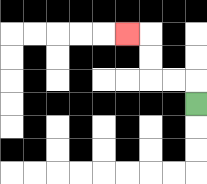{'start': '[8, 4]', 'end': '[5, 1]', 'path_directions': 'U,L,L,U,U,L', 'path_coordinates': '[[8, 4], [8, 3], [7, 3], [6, 3], [6, 2], [6, 1], [5, 1]]'}